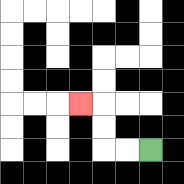{'start': '[6, 6]', 'end': '[3, 4]', 'path_directions': 'L,L,U,U,L', 'path_coordinates': '[[6, 6], [5, 6], [4, 6], [4, 5], [4, 4], [3, 4]]'}